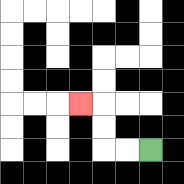{'start': '[6, 6]', 'end': '[3, 4]', 'path_directions': 'L,L,U,U,L', 'path_coordinates': '[[6, 6], [5, 6], [4, 6], [4, 5], [4, 4], [3, 4]]'}